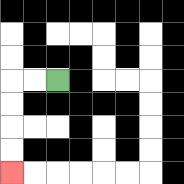{'start': '[2, 3]', 'end': '[0, 7]', 'path_directions': 'L,L,D,D,D,D', 'path_coordinates': '[[2, 3], [1, 3], [0, 3], [0, 4], [0, 5], [0, 6], [0, 7]]'}